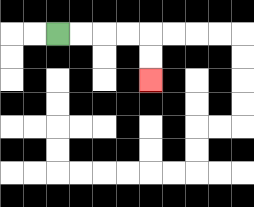{'start': '[2, 1]', 'end': '[6, 3]', 'path_directions': 'R,R,R,R,D,D', 'path_coordinates': '[[2, 1], [3, 1], [4, 1], [5, 1], [6, 1], [6, 2], [6, 3]]'}